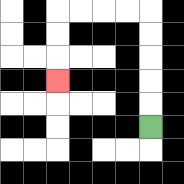{'start': '[6, 5]', 'end': '[2, 3]', 'path_directions': 'U,U,U,U,U,L,L,L,L,D,D,D', 'path_coordinates': '[[6, 5], [6, 4], [6, 3], [6, 2], [6, 1], [6, 0], [5, 0], [4, 0], [3, 0], [2, 0], [2, 1], [2, 2], [2, 3]]'}